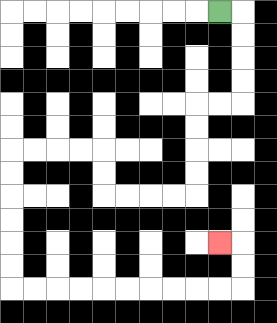{'start': '[9, 0]', 'end': '[9, 10]', 'path_directions': 'R,D,D,D,D,L,L,D,D,D,D,L,L,L,L,U,U,L,L,L,L,D,D,D,D,D,D,R,R,R,R,R,R,R,R,R,R,U,U,L', 'path_coordinates': '[[9, 0], [10, 0], [10, 1], [10, 2], [10, 3], [10, 4], [9, 4], [8, 4], [8, 5], [8, 6], [8, 7], [8, 8], [7, 8], [6, 8], [5, 8], [4, 8], [4, 7], [4, 6], [3, 6], [2, 6], [1, 6], [0, 6], [0, 7], [0, 8], [0, 9], [0, 10], [0, 11], [0, 12], [1, 12], [2, 12], [3, 12], [4, 12], [5, 12], [6, 12], [7, 12], [8, 12], [9, 12], [10, 12], [10, 11], [10, 10], [9, 10]]'}